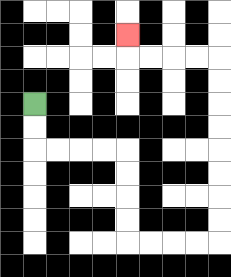{'start': '[1, 4]', 'end': '[5, 1]', 'path_directions': 'D,D,R,R,R,R,D,D,D,D,R,R,R,R,U,U,U,U,U,U,U,U,L,L,L,L,U', 'path_coordinates': '[[1, 4], [1, 5], [1, 6], [2, 6], [3, 6], [4, 6], [5, 6], [5, 7], [5, 8], [5, 9], [5, 10], [6, 10], [7, 10], [8, 10], [9, 10], [9, 9], [9, 8], [9, 7], [9, 6], [9, 5], [9, 4], [9, 3], [9, 2], [8, 2], [7, 2], [6, 2], [5, 2], [5, 1]]'}